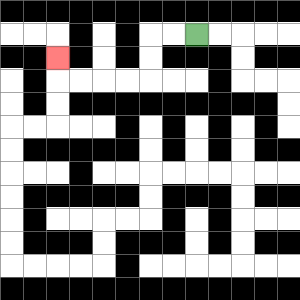{'start': '[8, 1]', 'end': '[2, 2]', 'path_directions': 'L,L,D,D,L,L,L,L,U', 'path_coordinates': '[[8, 1], [7, 1], [6, 1], [6, 2], [6, 3], [5, 3], [4, 3], [3, 3], [2, 3], [2, 2]]'}